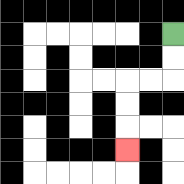{'start': '[7, 1]', 'end': '[5, 6]', 'path_directions': 'D,D,L,L,D,D,D', 'path_coordinates': '[[7, 1], [7, 2], [7, 3], [6, 3], [5, 3], [5, 4], [5, 5], [5, 6]]'}